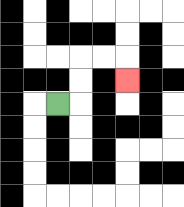{'start': '[2, 4]', 'end': '[5, 3]', 'path_directions': 'R,U,U,R,R,D', 'path_coordinates': '[[2, 4], [3, 4], [3, 3], [3, 2], [4, 2], [5, 2], [5, 3]]'}